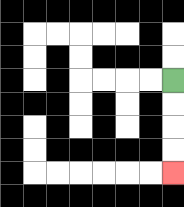{'start': '[7, 3]', 'end': '[7, 7]', 'path_directions': 'D,D,D,D', 'path_coordinates': '[[7, 3], [7, 4], [7, 5], [7, 6], [7, 7]]'}